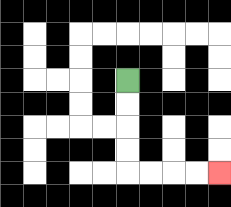{'start': '[5, 3]', 'end': '[9, 7]', 'path_directions': 'D,D,D,D,R,R,R,R', 'path_coordinates': '[[5, 3], [5, 4], [5, 5], [5, 6], [5, 7], [6, 7], [7, 7], [8, 7], [9, 7]]'}